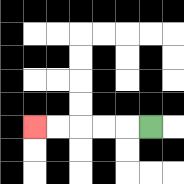{'start': '[6, 5]', 'end': '[1, 5]', 'path_directions': 'L,L,L,L,L', 'path_coordinates': '[[6, 5], [5, 5], [4, 5], [3, 5], [2, 5], [1, 5]]'}